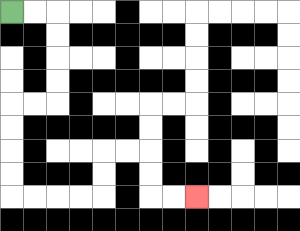{'start': '[0, 0]', 'end': '[8, 8]', 'path_directions': 'R,R,D,D,D,D,L,L,D,D,D,D,R,R,R,R,U,U,R,R,D,D,R,R', 'path_coordinates': '[[0, 0], [1, 0], [2, 0], [2, 1], [2, 2], [2, 3], [2, 4], [1, 4], [0, 4], [0, 5], [0, 6], [0, 7], [0, 8], [1, 8], [2, 8], [3, 8], [4, 8], [4, 7], [4, 6], [5, 6], [6, 6], [6, 7], [6, 8], [7, 8], [8, 8]]'}